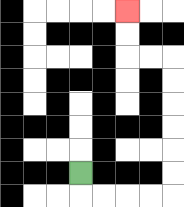{'start': '[3, 7]', 'end': '[5, 0]', 'path_directions': 'D,R,R,R,R,U,U,U,U,U,U,L,L,U,U', 'path_coordinates': '[[3, 7], [3, 8], [4, 8], [5, 8], [6, 8], [7, 8], [7, 7], [7, 6], [7, 5], [7, 4], [7, 3], [7, 2], [6, 2], [5, 2], [5, 1], [5, 0]]'}